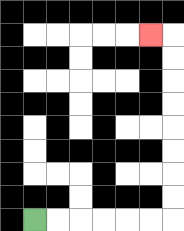{'start': '[1, 9]', 'end': '[6, 1]', 'path_directions': 'R,R,R,R,R,R,U,U,U,U,U,U,U,U,L', 'path_coordinates': '[[1, 9], [2, 9], [3, 9], [4, 9], [5, 9], [6, 9], [7, 9], [7, 8], [7, 7], [7, 6], [7, 5], [7, 4], [7, 3], [7, 2], [7, 1], [6, 1]]'}